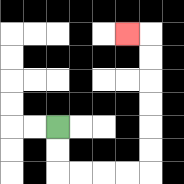{'start': '[2, 5]', 'end': '[5, 1]', 'path_directions': 'D,D,R,R,R,R,U,U,U,U,U,U,L', 'path_coordinates': '[[2, 5], [2, 6], [2, 7], [3, 7], [4, 7], [5, 7], [6, 7], [6, 6], [6, 5], [6, 4], [6, 3], [6, 2], [6, 1], [5, 1]]'}